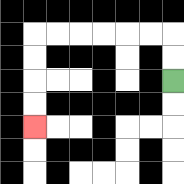{'start': '[7, 3]', 'end': '[1, 5]', 'path_directions': 'U,U,L,L,L,L,L,L,D,D,D,D', 'path_coordinates': '[[7, 3], [7, 2], [7, 1], [6, 1], [5, 1], [4, 1], [3, 1], [2, 1], [1, 1], [1, 2], [1, 3], [1, 4], [1, 5]]'}